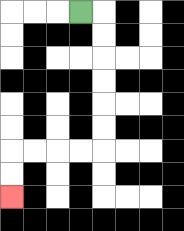{'start': '[3, 0]', 'end': '[0, 8]', 'path_directions': 'R,D,D,D,D,D,D,L,L,L,L,D,D', 'path_coordinates': '[[3, 0], [4, 0], [4, 1], [4, 2], [4, 3], [4, 4], [4, 5], [4, 6], [3, 6], [2, 6], [1, 6], [0, 6], [0, 7], [0, 8]]'}